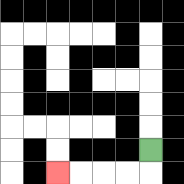{'start': '[6, 6]', 'end': '[2, 7]', 'path_directions': 'D,L,L,L,L', 'path_coordinates': '[[6, 6], [6, 7], [5, 7], [4, 7], [3, 7], [2, 7]]'}